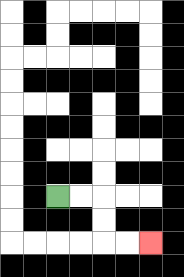{'start': '[2, 8]', 'end': '[6, 10]', 'path_directions': 'R,R,D,D,R,R', 'path_coordinates': '[[2, 8], [3, 8], [4, 8], [4, 9], [4, 10], [5, 10], [6, 10]]'}